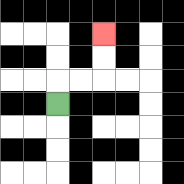{'start': '[2, 4]', 'end': '[4, 1]', 'path_directions': 'U,R,R,U,U', 'path_coordinates': '[[2, 4], [2, 3], [3, 3], [4, 3], [4, 2], [4, 1]]'}